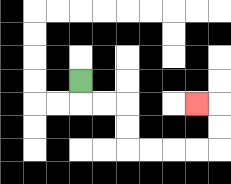{'start': '[3, 3]', 'end': '[8, 4]', 'path_directions': 'D,R,R,D,D,R,R,R,R,U,U,L', 'path_coordinates': '[[3, 3], [3, 4], [4, 4], [5, 4], [5, 5], [5, 6], [6, 6], [7, 6], [8, 6], [9, 6], [9, 5], [9, 4], [8, 4]]'}